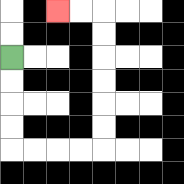{'start': '[0, 2]', 'end': '[2, 0]', 'path_directions': 'D,D,D,D,R,R,R,R,U,U,U,U,U,U,L,L', 'path_coordinates': '[[0, 2], [0, 3], [0, 4], [0, 5], [0, 6], [1, 6], [2, 6], [3, 6], [4, 6], [4, 5], [4, 4], [4, 3], [4, 2], [4, 1], [4, 0], [3, 0], [2, 0]]'}